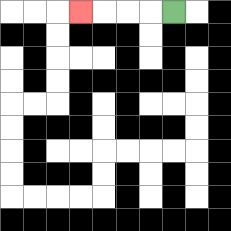{'start': '[7, 0]', 'end': '[3, 0]', 'path_directions': 'L,L,L,L', 'path_coordinates': '[[7, 0], [6, 0], [5, 0], [4, 0], [3, 0]]'}